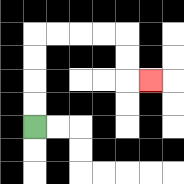{'start': '[1, 5]', 'end': '[6, 3]', 'path_directions': 'U,U,U,U,R,R,R,R,D,D,R', 'path_coordinates': '[[1, 5], [1, 4], [1, 3], [1, 2], [1, 1], [2, 1], [3, 1], [4, 1], [5, 1], [5, 2], [5, 3], [6, 3]]'}